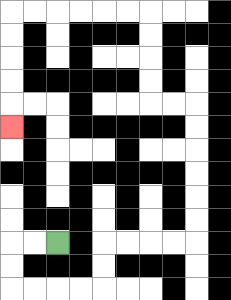{'start': '[2, 10]', 'end': '[0, 5]', 'path_directions': 'L,L,D,D,R,R,R,R,U,U,R,R,R,R,U,U,U,U,U,U,L,L,U,U,U,U,L,L,L,L,L,L,D,D,D,D,D', 'path_coordinates': '[[2, 10], [1, 10], [0, 10], [0, 11], [0, 12], [1, 12], [2, 12], [3, 12], [4, 12], [4, 11], [4, 10], [5, 10], [6, 10], [7, 10], [8, 10], [8, 9], [8, 8], [8, 7], [8, 6], [8, 5], [8, 4], [7, 4], [6, 4], [6, 3], [6, 2], [6, 1], [6, 0], [5, 0], [4, 0], [3, 0], [2, 0], [1, 0], [0, 0], [0, 1], [0, 2], [0, 3], [0, 4], [0, 5]]'}